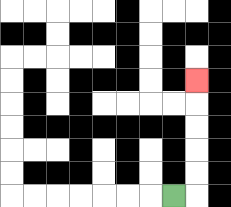{'start': '[7, 8]', 'end': '[8, 3]', 'path_directions': 'R,U,U,U,U,U', 'path_coordinates': '[[7, 8], [8, 8], [8, 7], [8, 6], [8, 5], [8, 4], [8, 3]]'}